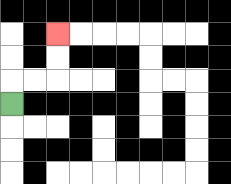{'start': '[0, 4]', 'end': '[2, 1]', 'path_directions': 'U,R,R,U,U', 'path_coordinates': '[[0, 4], [0, 3], [1, 3], [2, 3], [2, 2], [2, 1]]'}